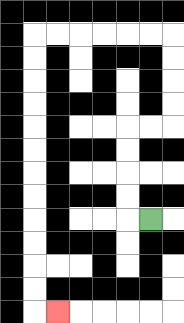{'start': '[6, 9]', 'end': '[2, 13]', 'path_directions': 'L,U,U,U,U,R,R,U,U,U,U,L,L,L,L,L,L,D,D,D,D,D,D,D,D,D,D,D,D,R', 'path_coordinates': '[[6, 9], [5, 9], [5, 8], [5, 7], [5, 6], [5, 5], [6, 5], [7, 5], [7, 4], [7, 3], [7, 2], [7, 1], [6, 1], [5, 1], [4, 1], [3, 1], [2, 1], [1, 1], [1, 2], [1, 3], [1, 4], [1, 5], [1, 6], [1, 7], [1, 8], [1, 9], [1, 10], [1, 11], [1, 12], [1, 13], [2, 13]]'}